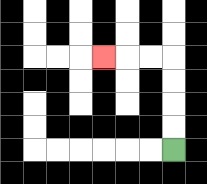{'start': '[7, 6]', 'end': '[4, 2]', 'path_directions': 'U,U,U,U,L,L,L', 'path_coordinates': '[[7, 6], [7, 5], [7, 4], [7, 3], [7, 2], [6, 2], [5, 2], [4, 2]]'}